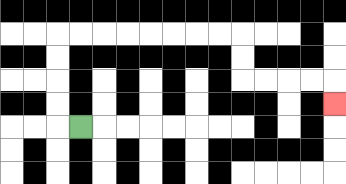{'start': '[3, 5]', 'end': '[14, 4]', 'path_directions': 'L,U,U,U,U,R,R,R,R,R,R,R,R,D,D,R,R,R,R,D', 'path_coordinates': '[[3, 5], [2, 5], [2, 4], [2, 3], [2, 2], [2, 1], [3, 1], [4, 1], [5, 1], [6, 1], [7, 1], [8, 1], [9, 1], [10, 1], [10, 2], [10, 3], [11, 3], [12, 3], [13, 3], [14, 3], [14, 4]]'}